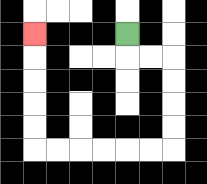{'start': '[5, 1]', 'end': '[1, 1]', 'path_directions': 'D,R,R,D,D,D,D,L,L,L,L,L,L,U,U,U,U,U', 'path_coordinates': '[[5, 1], [5, 2], [6, 2], [7, 2], [7, 3], [7, 4], [7, 5], [7, 6], [6, 6], [5, 6], [4, 6], [3, 6], [2, 6], [1, 6], [1, 5], [1, 4], [1, 3], [1, 2], [1, 1]]'}